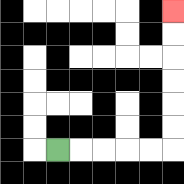{'start': '[2, 6]', 'end': '[7, 0]', 'path_directions': 'R,R,R,R,R,U,U,U,U,U,U', 'path_coordinates': '[[2, 6], [3, 6], [4, 6], [5, 6], [6, 6], [7, 6], [7, 5], [7, 4], [7, 3], [7, 2], [7, 1], [7, 0]]'}